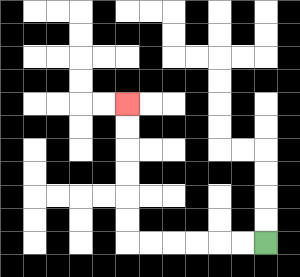{'start': '[11, 10]', 'end': '[5, 4]', 'path_directions': 'L,L,L,L,L,L,U,U,U,U,U,U', 'path_coordinates': '[[11, 10], [10, 10], [9, 10], [8, 10], [7, 10], [6, 10], [5, 10], [5, 9], [5, 8], [5, 7], [5, 6], [5, 5], [5, 4]]'}